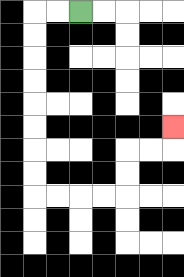{'start': '[3, 0]', 'end': '[7, 5]', 'path_directions': 'L,L,D,D,D,D,D,D,D,D,R,R,R,R,U,U,R,R,U', 'path_coordinates': '[[3, 0], [2, 0], [1, 0], [1, 1], [1, 2], [1, 3], [1, 4], [1, 5], [1, 6], [1, 7], [1, 8], [2, 8], [3, 8], [4, 8], [5, 8], [5, 7], [5, 6], [6, 6], [7, 6], [7, 5]]'}